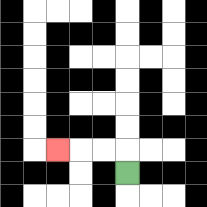{'start': '[5, 7]', 'end': '[2, 6]', 'path_directions': 'U,L,L,L', 'path_coordinates': '[[5, 7], [5, 6], [4, 6], [3, 6], [2, 6]]'}